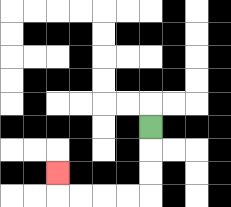{'start': '[6, 5]', 'end': '[2, 7]', 'path_directions': 'D,D,D,L,L,L,L,U', 'path_coordinates': '[[6, 5], [6, 6], [6, 7], [6, 8], [5, 8], [4, 8], [3, 8], [2, 8], [2, 7]]'}